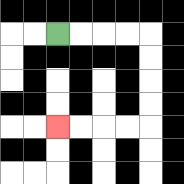{'start': '[2, 1]', 'end': '[2, 5]', 'path_directions': 'R,R,R,R,D,D,D,D,L,L,L,L', 'path_coordinates': '[[2, 1], [3, 1], [4, 1], [5, 1], [6, 1], [6, 2], [6, 3], [6, 4], [6, 5], [5, 5], [4, 5], [3, 5], [2, 5]]'}